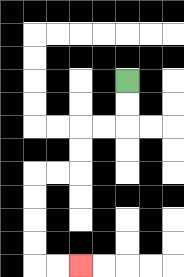{'start': '[5, 3]', 'end': '[3, 11]', 'path_directions': 'D,D,L,L,D,D,L,L,D,D,D,D,R,R', 'path_coordinates': '[[5, 3], [5, 4], [5, 5], [4, 5], [3, 5], [3, 6], [3, 7], [2, 7], [1, 7], [1, 8], [1, 9], [1, 10], [1, 11], [2, 11], [3, 11]]'}